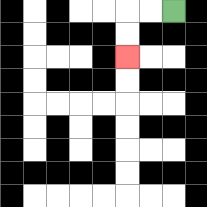{'start': '[7, 0]', 'end': '[5, 2]', 'path_directions': 'L,L,D,D', 'path_coordinates': '[[7, 0], [6, 0], [5, 0], [5, 1], [5, 2]]'}